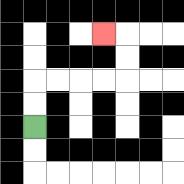{'start': '[1, 5]', 'end': '[4, 1]', 'path_directions': 'U,U,R,R,R,R,U,U,L', 'path_coordinates': '[[1, 5], [1, 4], [1, 3], [2, 3], [3, 3], [4, 3], [5, 3], [5, 2], [5, 1], [4, 1]]'}